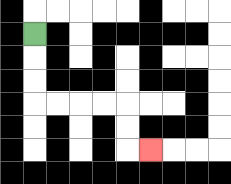{'start': '[1, 1]', 'end': '[6, 6]', 'path_directions': 'D,D,D,R,R,R,R,D,D,R', 'path_coordinates': '[[1, 1], [1, 2], [1, 3], [1, 4], [2, 4], [3, 4], [4, 4], [5, 4], [5, 5], [5, 6], [6, 6]]'}